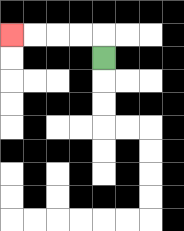{'start': '[4, 2]', 'end': '[0, 1]', 'path_directions': 'U,L,L,L,L', 'path_coordinates': '[[4, 2], [4, 1], [3, 1], [2, 1], [1, 1], [0, 1]]'}